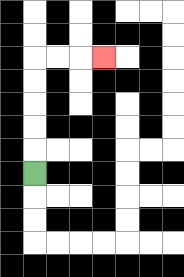{'start': '[1, 7]', 'end': '[4, 2]', 'path_directions': 'U,U,U,U,U,R,R,R', 'path_coordinates': '[[1, 7], [1, 6], [1, 5], [1, 4], [1, 3], [1, 2], [2, 2], [3, 2], [4, 2]]'}